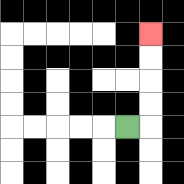{'start': '[5, 5]', 'end': '[6, 1]', 'path_directions': 'R,U,U,U,U', 'path_coordinates': '[[5, 5], [6, 5], [6, 4], [6, 3], [6, 2], [6, 1]]'}